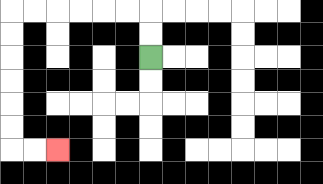{'start': '[6, 2]', 'end': '[2, 6]', 'path_directions': 'U,U,L,L,L,L,L,L,D,D,D,D,D,D,R,R', 'path_coordinates': '[[6, 2], [6, 1], [6, 0], [5, 0], [4, 0], [3, 0], [2, 0], [1, 0], [0, 0], [0, 1], [0, 2], [0, 3], [0, 4], [0, 5], [0, 6], [1, 6], [2, 6]]'}